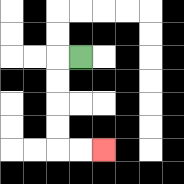{'start': '[3, 2]', 'end': '[4, 6]', 'path_directions': 'L,D,D,D,D,R,R', 'path_coordinates': '[[3, 2], [2, 2], [2, 3], [2, 4], [2, 5], [2, 6], [3, 6], [4, 6]]'}